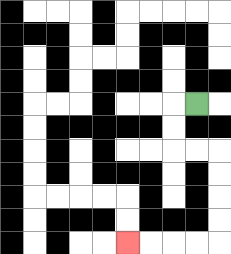{'start': '[8, 4]', 'end': '[5, 10]', 'path_directions': 'L,D,D,R,R,D,D,D,D,L,L,L,L', 'path_coordinates': '[[8, 4], [7, 4], [7, 5], [7, 6], [8, 6], [9, 6], [9, 7], [9, 8], [9, 9], [9, 10], [8, 10], [7, 10], [6, 10], [5, 10]]'}